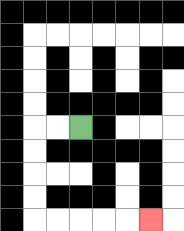{'start': '[3, 5]', 'end': '[6, 9]', 'path_directions': 'L,L,D,D,D,D,R,R,R,R,R', 'path_coordinates': '[[3, 5], [2, 5], [1, 5], [1, 6], [1, 7], [1, 8], [1, 9], [2, 9], [3, 9], [4, 9], [5, 9], [6, 9]]'}